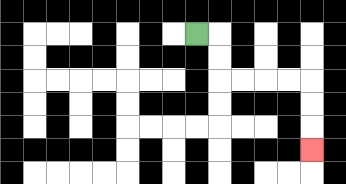{'start': '[8, 1]', 'end': '[13, 6]', 'path_directions': 'R,D,D,R,R,R,R,D,D,D', 'path_coordinates': '[[8, 1], [9, 1], [9, 2], [9, 3], [10, 3], [11, 3], [12, 3], [13, 3], [13, 4], [13, 5], [13, 6]]'}